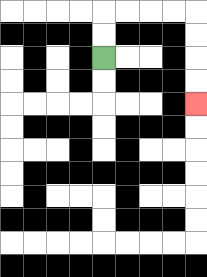{'start': '[4, 2]', 'end': '[8, 4]', 'path_directions': 'U,U,R,R,R,R,D,D,D,D', 'path_coordinates': '[[4, 2], [4, 1], [4, 0], [5, 0], [6, 0], [7, 0], [8, 0], [8, 1], [8, 2], [8, 3], [8, 4]]'}